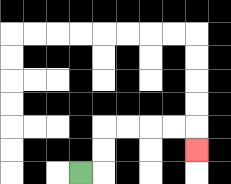{'start': '[3, 7]', 'end': '[8, 6]', 'path_directions': 'R,U,U,R,R,R,R,D', 'path_coordinates': '[[3, 7], [4, 7], [4, 6], [4, 5], [5, 5], [6, 5], [7, 5], [8, 5], [8, 6]]'}